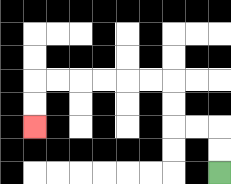{'start': '[9, 7]', 'end': '[1, 5]', 'path_directions': 'U,U,L,L,U,U,L,L,L,L,L,L,D,D', 'path_coordinates': '[[9, 7], [9, 6], [9, 5], [8, 5], [7, 5], [7, 4], [7, 3], [6, 3], [5, 3], [4, 3], [3, 3], [2, 3], [1, 3], [1, 4], [1, 5]]'}